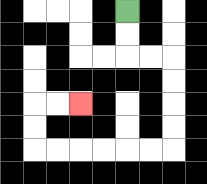{'start': '[5, 0]', 'end': '[3, 4]', 'path_directions': 'D,D,R,R,D,D,D,D,L,L,L,L,L,L,U,U,R,R', 'path_coordinates': '[[5, 0], [5, 1], [5, 2], [6, 2], [7, 2], [7, 3], [7, 4], [7, 5], [7, 6], [6, 6], [5, 6], [4, 6], [3, 6], [2, 6], [1, 6], [1, 5], [1, 4], [2, 4], [3, 4]]'}